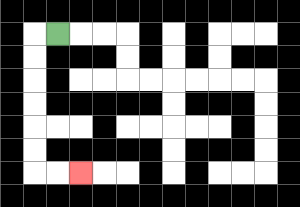{'start': '[2, 1]', 'end': '[3, 7]', 'path_directions': 'L,D,D,D,D,D,D,R,R', 'path_coordinates': '[[2, 1], [1, 1], [1, 2], [1, 3], [1, 4], [1, 5], [1, 6], [1, 7], [2, 7], [3, 7]]'}